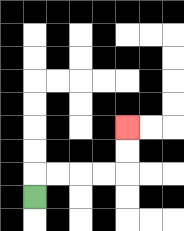{'start': '[1, 8]', 'end': '[5, 5]', 'path_directions': 'U,R,R,R,R,U,U', 'path_coordinates': '[[1, 8], [1, 7], [2, 7], [3, 7], [4, 7], [5, 7], [5, 6], [5, 5]]'}